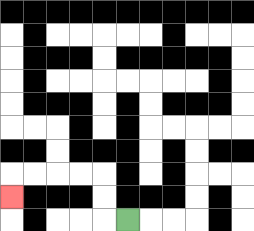{'start': '[5, 9]', 'end': '[0, 8]', 'path_directions': 'L,U,U,L,L,L,L,D', 'path_coordinates': '[[5, 9], [4, 9], [4, 8], [4, 7], [3, 7], [2, 7], [1, 7], [0, 7], [0, 8]]'}